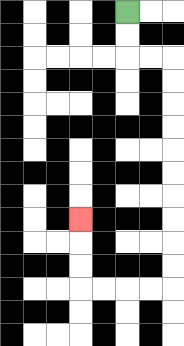{'start': '[5, 0]', 'end': '[3, 9]', 'path_directions': 'D,D,R,R,D,D,D,D,D,D,D,D,D,D,L,L,L,L,U,U,U', 'path_coordinates': '[[5, 0], [5, 1], [5, 2], [6, 2], [7, 2], [7, 3], [7, 4], [7, 5], [7, 6], [7, 7], [7, 8], [7, 9], [7, 10], [7, 11], [7, 12], [6, 12], [5, 12], [4, 12], [3, 12], [3, 11], [3, 10], [3, 9]]'}